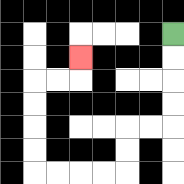{'start': '[7, 1]', 'end': '[3, 2]', 'path_directions': 'D,D,D,D,L,L,D,D,L,L,L,L,U,U,U,U,R,R,U', 'path_coordinates': '[[7, 1], [7, 2], [7, 3], [7, 4], [7, 5], [6, 5], [5, 5], [5, 6], [5, 7], [4, 7], [3, 7], [2, 7], [1, 7], [1, 6], [1, 5], [1, 4], [1, 3], [2, 3], [3, 3], [3, 2]]'}